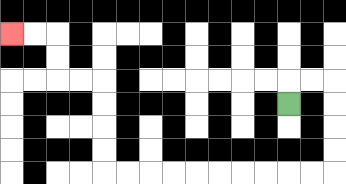{'start': '[12, 4]', 'end': '[0, 1]', 'path_directions': 'U,R,R,D,D,D,D,L,L,L,L,L,L,L,L,L,L,U,U,U,U,L,L,U,U,L,L', 'path_coordinates': '[[12, 4], [12, 3], [13, 3], [14, 3], [14, 4], [14, 5], [14, 6], [14, 7], [13, 7], [12, 7], [11, 7], [10, 7], [9, 7], [8, 7], [7, 7], [6, 7], [5, 7], [4, 7], [4, 6], [4, 5], [4, 4], [4, 3], [3, 3], [2, 3], [2, 2], [2, 1], [1, 1], [0, 1]]'}